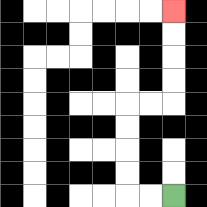{'start': '[7, 8]', 'end': '[7, 0]', 'path_directions': 'L,L,U,U,U,U,R,R,U,U,U,U', 'path_coordinates': '[[7, 8], [6, 8], [5, 8], [5, 7], [5, 6], [5, 5], [5, 4], [6, 4], [7, 4], [7, 3], [7, 2], [7, 1], [7, 0]]'}